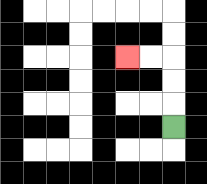{'start': '[7, 5]', 'end': '[5, 2]', 'path_directions': 'U,U,U,L,L', 'path_coordinates': '[[7, 5], [7, 4], [7, 3], [7, 2], [6, 2], [5, 2]]'}